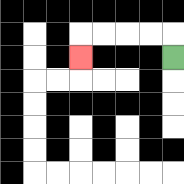{'start': '[7, 2]', 'end': '[3, 2]', 'path_directions': 'U,L,L,L,L,D', 'path_coordinates': '[[7, 2], [7, 1], [6, 1], [5, 1], [4, 1], [3, 1], [3, 2]]'}